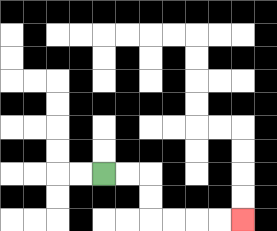{'start': '[4, 7]', 'end': '[10, 9]', 'path_directions': 'R,R,D,D,R,R,R,R', 'path_coordinates': '[[4, 7], [5, 7], [6, 7], [6, 8], [6, 9], [7, 9], [8, 9], [9, 9], [10, 9]]'}